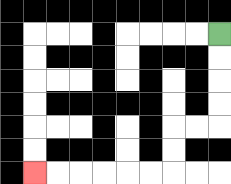{'start': '[9, 1]', 'end': '[1, 7]', 'path_directions': 'D,D,D,D,L,L,D,D,L,L,L,L,L,L', 'path_coordinates': '[[9, 1], [9, 2], [9, 3], [9, 4], [9, 5], [8, 5], [7, 5], [7, 6], [7, 7], [6, 7], [5, 7], [4, 7], [3, 7], [2, 7], [1, 7]]'}